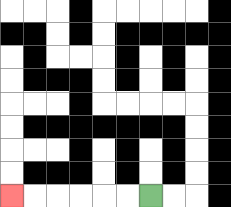{'start': '[6, 8]', 'end': '[0, 8]', 'path_directions': 'L,L,L,L,L,L', 'path_coordinates': '[[6, 8], [5, 8], [4, 8], [3, 8], [2, 8], [1, 8], [0, 8]]'}